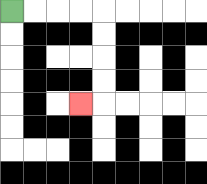{'start': '[0, 0]', 'end': '[3, 4]', 'path_directions': 'R,R,R,R,D,D,D,D,L', 'path_coordinates': '[[0, 0], [1, 0], [2, 0], [3, 0], [4, 0], [4, 1], [4, 2], [4, 3], [4, 4], [3, 4]]'}